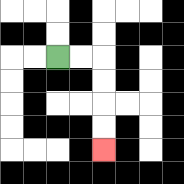{'start': '[2, 2]', 'end': '[4, 6]', 'path_directions': 'R,R,D,D,D,D', 'path_coordinates': '[[2, 2], [3, 2], [4, 2], [4, 3], [4, 4], [4, 5], [4, 6]]'}